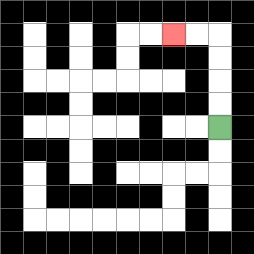{'start': '[9, 5]', 'end': '[7, 1]', 'path_directions': 'U,U,U,U,L,L', 'path_coordinates': '[[9, 5], [9, 4], [9, 3], [9, 2], [9, 1], [8, 1], [7, 1]]'}